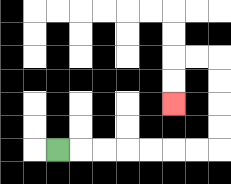{'start': '[2, 6]', 'end': '[7, 4]', 'path_directions': 'R,R,R,R,R,R,R,U,U,U,U,L,L,D,D', 'path_coordinates': '[[2, 6], [3, 6], [4, 6], [5, 6], [6, 6], [7, 6], [8, 6], [9, 6], [9, 5], [9, 4], [9, 3], [9, 2], [8, 2], [7, 2], [7, 3], [7, 4]]'}